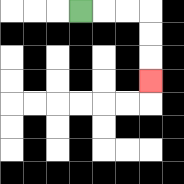{'start': '[3, 0]', 'end': '[6, 3]', 'path_directions': 'R,R,R,D,D,D', 'path_coordinates': '[[3, 0], [4, 0], [5, 0], [6, 0], [6, 1], [6, 2], [6, 3]]'}